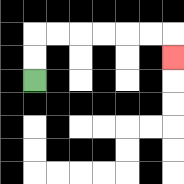{'start': '[1, 3]', 'end': '[7, 2]', 'path_directions': 'U,U,R,R,R,R,R,R,D', 'path_coordinates': '[[1, 3], [1, 2], [1, 1], [2, 1], [3, 1], [4, 1], [5, 1], [6, 1], [7, 1], [7, 2]]'}